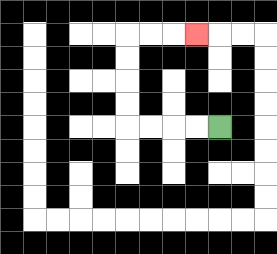{'start': '[9, 5]', 'end': '[8, 1]', 'path_directions': 'L,L,L,L,U,U,U,U,R,R,R', 'path_coordinates': '[[9, 5], [8, 5], [7, 5], [6, 5], [5, 5], [5, 4], [5, 3], [5, 2], [5, 1], [6, 1], [7, 1], [8, 1]]'}